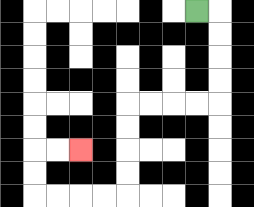{'start': '[8, 0]', 'end': '[3, 6]', 'path_directions': 'R,D,D,D,D,L,L,L,L,D,D,D,D,L,L,L,L,U,U,R,R', 'path_coordinates': '[[8, 0], [9, 0], [9, 1], [9, 2], [9, 3], [9, 4], [8, 4], [7, 4], [6, 4], [5, 4], [5, 5], [5, 6], [5, 7], [5, 8], [4, 8], [3, 8], [2, 8], [1, 8], [1, 7], [1, 6], [2, 6], [3, 6]]'}